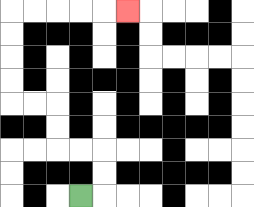{'start': '[3, 8]', 'end': '[5, 0]', 'path_directions': 'R,U,U,L,L,U,U,L,L,U,U,U,U,R,R,R,R,R', 'path_coordinates': '[[3, 8], [4, 8], [4, 7], [4, 6], [3, 6], [2, 6], [2, 5], [2, 4], [1, 4], [0, 4], [0, 3], [0, 2], [0, 1], [0, 0], [1, 0], [2, 0], [3, 0], [4, 0], [5, 0]]'}